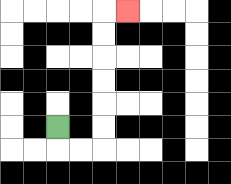{'start': '[2, 5]', 'end': '[5, 0]', 'path_directions': 'D,R,R,U,U,U,U,U,U,R', 'path_coordinates': '[[2, 5], [2, 6], [3, 6], [4, 6], [4, 5], [4, 4], [4, 3], [4, 2], [4, 1], [4, 0], [5, 0]]'}